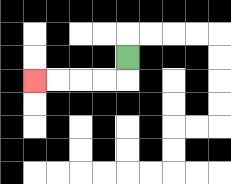{'start': '[5, 2]', 'end': '[1, 3]', 'path_directions': 'D,L,L,L,L', 'path_coordinates': '[[5, 2], [5, 3], [4, 3], [3, 3], [2, 3], [1, 3]]'}